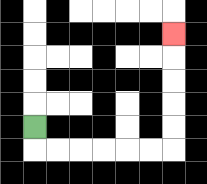{'start': '[1, 5]', 'end': '[7, 1]', 'path_directions': 'D,R,R,R,R,R,R,U,U,U,U,U', 'path_coordinates': '[[1, 5], [1, 6], [2, 6], [3, 6], [4, 6], [5, 6], [6, 6], [7, 6], [7, 5], [7, 4], [7, 3], [7, 2], [7, 1]]'}